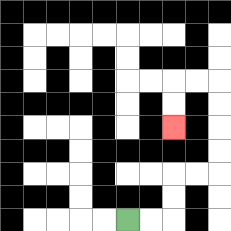{'start': '[5, 9]', 'end': '[7, 5]', 'path_directions': 'R,R,U,U,R,R,U,U,U,U,L,L,D,D', 'path_coordinates': '[[5, 9], [6, 9], [7, 9], [7, 8], [7, 7], [8, 7], [9, 7], [9, 6], [9, 5], [9, 4], [9, 3], [8, 3], [7, 3], [7, 4], [7, 5]]'}